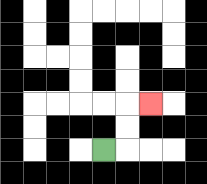{'start': '[4, 6]', 'end': '[6, 4]', 'path_directions': 'R,U,U,R', 'path_coordinates': '[[4, 6], [5, 6], [5, 5], [5, 4], [6, 4]]'}